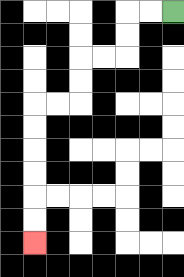{'start': '[7, 0]', 'end': '[1, 10]', 'path_directions': 'L,L,D,D,L,L,D,D,L,L,D,D,D,D,D,D', 'path_coordinates': '[[7, 0], [6, 0], [5, 0], [5, 1], [5, 2], [4, 2], [3, 2], [3, 3], [3, 4], [2, 4], [1, 4], [1, 5], [1, 6], [1, 7], [1, 8], [1, 9], [1, 10]]'}